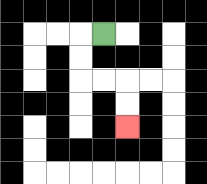{'start': '[4, 1]', 'end': '[5, 5]', 'path_directions': 'L,D,D,R,R,D,D', 'path_coordinates': '[[4, 1], [3, 1], [3, 2], [3, 3], [4, 3], [5, 3], [5, 4], [5, 5]]'}